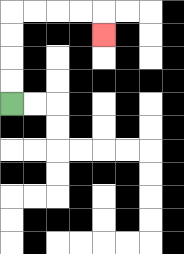{'start': '[0, 4]', 'end': '[4, 1]', 'path_directions': 'U,U,U,U,R,R,R,R,D', 'path_coordinates': '[[0, 4], [0, 3], [0, 2], [0, 1], [0, 0], [1, 0], [2, 0], [3, 0], [4, 0], [4, 1]]'}